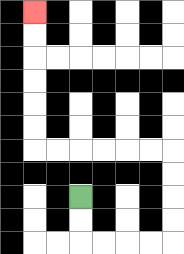{'start': '[3, 8]', 'end': '[1, 0]', 'path_directions': 'D,D,R,R,R,R,U,U,U,U,L,L,L,L,L,L,U,U,U,U,U,U', 'path_coordinates': '[[3, 8], [3, 9], [3, 10], [4, 10], [5, 10], [6, 10], [7, 10], [7, 9], [7, 8], [7, 7], [7, 6], [6, 6], [5, 6], [4, 6], [3, 6], [2, 6], [1, 6], [1, 5], [1, 4], [1, 3], [1, 2], [1, 1], [1, 0]]'}